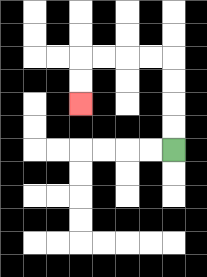{'start': '[7, 6]', 'end': '[3, 4]', 'path_directions': 'U,U,U,U,L,L,L,L,D,D', 'path_coordinates': '[[7, 6], [7, 5], [7, 4], [7, 3], [7, 2], [6, 2], [5, 2], [4, 2], [3, 2], [3, 3], [3, 4]]'}